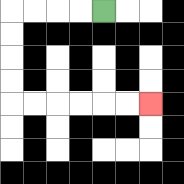{'start': '[4, 0]', 'end': '[6, 4]', 'path_directions': 'L,L,L,L,D,D,D,D,R,R,R,R,R,R', 'path_coordinates': '[[4, 0], [3, 0], [2, 0], [1, 0], [0, 0], [0, 1], [0, 2], [0, 3], [0, 4], [1, 4], [2, 4], [3, 4], [4, 4], [5, 4], [6, 4]]'}